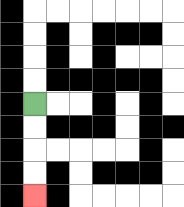{'start': '[1, 4]', 'end': '[1, 8]', 'path_directions': 'D,D,D,D', 'path_coordinates': '[[1, 4], [1, 5], [1, 6], [1, 7], [1, 8]]'}